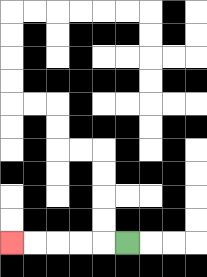{'start': '[5, 10]', 'end': '[0, 10]', 'path_directions': 'L,L,L,L,L', 'path_coordinates': '[[5, 10], [4, 10], [3, 10], [2, 10], [1, 10], [0, 10]]'}